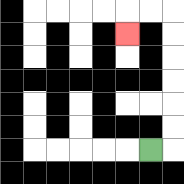{'start': '[6, 6]', 'end': '[5, 1]', 'path_directions': 'R,U,U,U,U,U,U,L,L,D', 'path_coordinates': '[[6, 6], [7, 6], [7, 5], [7, 4], [7, 3], [7, 2], [7, 1], [7, 0], [6, 0], [5, 0], [5, 1]]'}